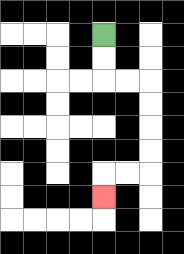{'start': '[4, 1]', 'end': '[4, 8]', 'path_directions': 'D,D,R,R,D,D,D,D,L,L,D', 'path_coordinates': '[[4, 1], [4, 2], [4, 3], [5, 3], [6, 3], [6, 4], [6, 5], [6, 6], [6, 7], [5, 7], [4, 7], [4, 8]]'}